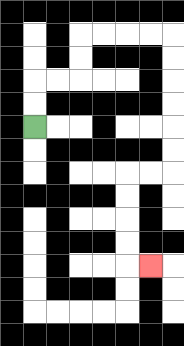{'start': '[1, 5]', 'end': '[6, 11]', 'path_directions': 'U,U,R,R,U,U,R,R,R,R,D,D,D,D,D,D,L,L,D,D,D,D,R', 'path_coordinates': '[[1, 5], [1, 4], [1, 3], [2, 3], [3, 3], [3, 2], [3, 1], [4, 1], [5, 1], [6, 1], [7, 1], [7, 2], [7, 3], [7, 4], [7, 5], [7, 6], [7, 7], [6, 7], [5, 7], [5, 8], [5, 9], [5, 10], [5, 11], [6, 11]]'}